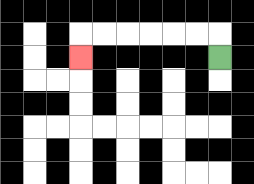{'start': '[9, 2]', 'end': '[3, 2]', 'path_directions': 'U,L,L,L,L,L,L,D', 'path_coordinates': '[[9, 2], [9, 1], [8, 1], [7, 1], [6, 1], [5, 1], [4, 1], [3, 1], [3, 2]]'}